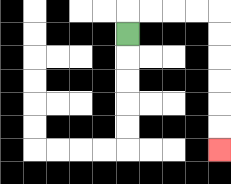{'start': '[5, 1]', 'end': '[9, 6]', 'path_directions': 'U,R,R,R,R,D,D,D,D,D,D', 'path_coordinates': '[[5, 1], [5, 0], [6, 0], [7, 0], [8, 0], [9, 0], [9, 1], [9, 2], [9, 3], [9, 4], [9, 5], [9, 6]]'}